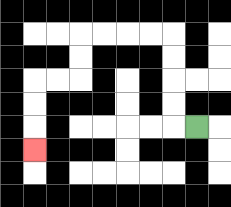{'start': '[8, 5]', 'end': '[1, 6]', 'path_directions': 'L,U,U,U,U,L,L,L,L,D,D,L,L,D,D,D', 'path_coordinates': '[[8, 5], [7, 5], [7, 4], [7, 3], [7, 2], [7, 1], [6, 1], [5, 1], [4, 1], [3, 1], [3, 2], [3, 3], [2, 3], [1, 3], [1, 4], [1, 5], [1, 6]]'}